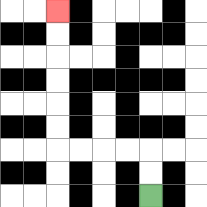{'start': '[6, 8]', 'end': '[2, 0]', 'path_directions': 'U,U,L,L,L,L,U,U,U,U,U,U', 'path_coordinates': '[[6, 8], [6, 7], [6, 6], [5, 6], [4, 6], [3, 6], [2, 6], [2, 5], [2, 4], [2, 3], [2, 2], [2, 1], [2, 0]]'}